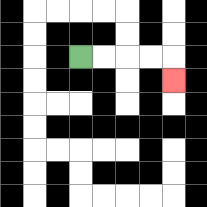{'start': '[3, 2]', 'end': '[7, 3]', 'path_directions': 'R,R,R,R,D', 'path_coordinates': '[[3, 2], [4, 2], [5, 2], [6, 2], [7, 2], [7, 3]]'}